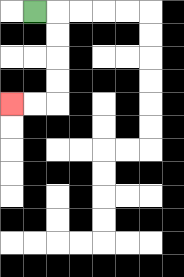{'start': '[1, 0]', 'end': '[0, 4]', 'path_directions': 'R,D,D,D,D,L,L', 'path_coordinates': '[[1, 0], [2, 0], [2, 1], [2, 2], [2, 3], [2, 4], [1, 4], [0, 4]]'}